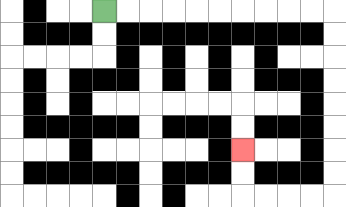{'start': '[4, 0]', 'end': '[10, 6]', 'path_directions': 'R,R,R,R,R,R,R,R,R,R,D,D,D,D,D,D,D,D,L,L,L,L,U,U', 'path_coordinates': '[[4, 0], [5, 0], [6, 0], [7, 0], [8, 0], [9, 0], [10, 0], [11, 0], [12, 0], [13, 0], [14, 0], [14, 1], [14, 2], [14, 3], [14, 4], [14, 5], [14, 6], [14, 7], [14, 8], [13, 8], [12, 8], [11, 8], [10, 8], [10, 7], [10, 6]]'}